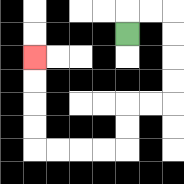{'start': '[5, 1]', 'end': '[1, 2]', 'path_directions': 'U,R,R,D,D,D,D,L,L,D,D,L,L,L,L,U,U,U,U', 'path_coordinates': '[[5, 1], [5, 0], [6, 0], [7, 0], [7, 1], [7, 2], [7, 3], [7, 4], [6, 4], [5, 4], [5, 5], [5, 6], [4, 6], [3, 6], [2, 6], [1, 6], [1, 5], [1, 4], [1, 3], [1, 2]]'}